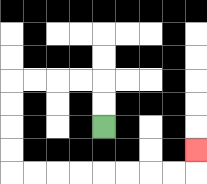{'start': '[4, 5]', 'end': '[8, 6]', 'path_directions': 'U,U,L,L,L,L,D,D,D,D,R,R,R,R,R,R,R,R,U', 'path_coordinates': '[[4, 5], [4, 4], [4, 3], [3, 3], [2, 3], [1, 3], [0, 3], [0, 4], [0, 5], [0, 6], [0, 7], [1, 7], [2, 7], [3, 7], [4, 7], [5, 7], [6, 7], [7, 7], [8, 7], [8, 6]]'}